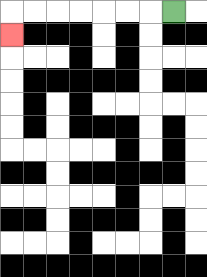{'start': '[7, 0]', 'end': '[0, 1]', 'path_directions': 'L,L,L,L,L,L,L,D', 'path_coordinates': '[[7, 0], [6, 0], [5, 0], [4, 0], [3, 0], [2, 0], [1, 0], [0, 0], [0, 1]]'}